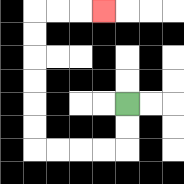{'start': '[5, 4]', 'end': '[4, 0]', 'path_directions': 'D,D,L,L,L,L,U,U,U,U,U,U,R,R,R', 'path_coordinates': '[[5, 4], [5, 5], [5, 6], [4, 6], [3, 6], [2, 6], [1, 6], [1, 5], [1, 4], [1, 3], [1, 2], [1, 1], [1, 0], [2, 0], [3, 0], [4, 0]]'}